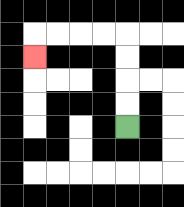{'start': '[5, 5]', 'end': '[1, 2]', 'path_directions': 'U,U,U,U,L,L,L,L,D', 'path_coordinates': '[[5, 5], [5, 4], [5, 3], [5, 2], [5, 1], [4, 1], [3, 1], [2, 1], [1, 1], [1, 2]]'}